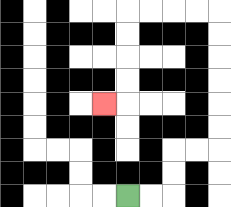{'start': '[5, 8]', 'end': '[4, 4]', 'path_directions': 'R,R,U,U,R,R,U,U,U,U,U,U,L,L,L,L,D,D,D,D,L', 'path_coordinates': '[[5, 8], [6, 8], [7, 8], [7, 7], [7, 6], [8, 6], [9, 6], [9, 5], [9, 4], [9, 3], [9, 2], [9, 1], [9, 0], [8, 0], [7, 0], [6, 0], [5, 0], [5, 1], [5, 2], [5, 3], [5, 4], [4, 4]]'}